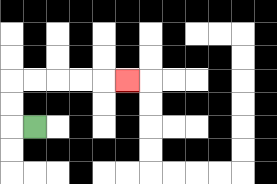{'start': '[1, 5]', 'end': '[5, 3]', 'path_directions': 'L,U,U,R,R,R,R,R', 'path_coordinates': '[[1, 5], [0, 5], [0, 4], [0, 3], [1, 3], [2, 3], [3, 3], [4, 3], [5, 3]]'}